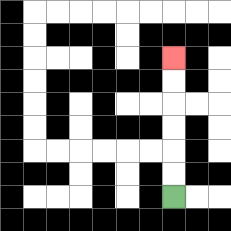{'start': '[7, 8]', 'end': '[7, 2]', 'path_directions': 'U,U,U,U,U,U', 'path_coordinates': '[[7, 8], [7, 7], [7, 6], [7, 5], [7, 4], [7, 3], [7, 2]]'}